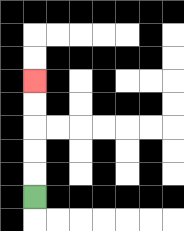{'start': '[1, 8]', 'end': '[1, 3]', 'path_directions': 'U,U,U,U,U', 'path_coordinates': '[[1, 8], [1, 7], [1, 6], [1, 5], [1, 4], [1, 3]]'}